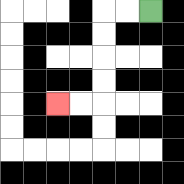{'start': '[6, 0]', 'end': '[2, 4]', 'path_directions': 'L,L,D,D,D,D,L,L', 'path_coordinates': '[[6, 0], [5, 0], [4, 0], [4, 1], [4, 2], [4, 3], [4, 4], [3, 4], [2, 4]]'}